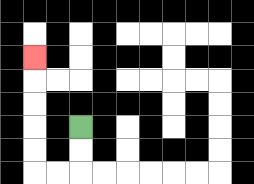{'start': '[3, 5]', 'end': '[1, 2]', 'path_directions': 'D,D,L,L,U,U,U,U,U', 'path_coordinates': '[[3, 5], [3, 6], [3, 7], [2, 7], [1, 7], [1, 6], [1, 5], [1, 4], [1, 3], [1, 2]]'}